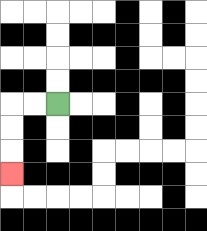{'start': '[2, 4]', 'end': '[0, 7]', 'path_directions': 'L,L,D,D,D', 'path_coordinates': '[[2, 4], [1, 4], [0, 4], [0, 5], [0, 6], [0, 7]]'}